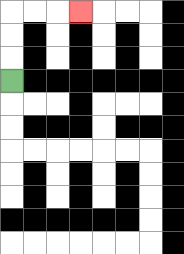{'start': '[0, 3]', 'end': '[3, 0]', 'path_directions': 'U,U,U,R,R,R', 'path_coordinates': '[[0, 3], [0, 2], [0, 1], [0, 0], [1, 0], [2, 0], [3, 0]]'}